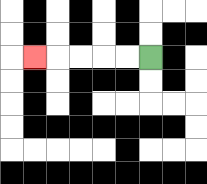{'start': '[6, 2]', 'end': '[1, 2]', 'path_directions': 'L,L,L,L,L', 'path_coordinates': '[[6, 2], [5, 2], [4, 2], [3, 2], [2, 2], [1, 2]]'}